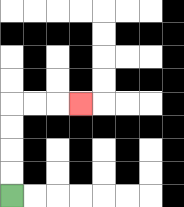{'start': '[0, 8]', 'end': '[3, 4]', 'path_directions': 'U,U,U,U,R,R,R', 'path_coordinates': '[[0, 8], [0, 7], [0, 6], [0, 5], [0, 4], [1, 4], [2, 4], [3, 4]]'}